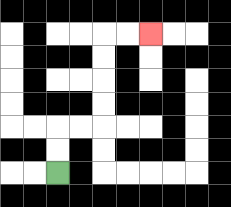{'start': '[2, 7]', 'end': '[6, 1]', 'path_directions': 'U,U,R,R,U,U,U,U,R,R', 'path_coordinates': '[[2, 7], [2, 6], [2, 5], [3, 5], [4, 5], [4, 4], [4, 3], [4, 2], [4, 1], [5, 1], [6, 1]]'}